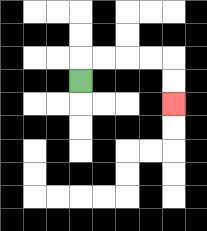{'start': '[3, 3]', 'end': '[7, 4]', 'path_directions': 'U,R,R,R,R,D,D', 'path_coordinates': '[[3, 3], [3, 2], [4, 2], [5, 2], [6, 2], [7, 2], [7, 3], [7, 4]]'}